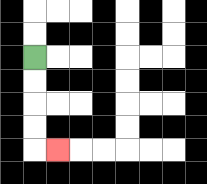{'start': '[1, 2]', 'end': '[2, 6]', 'path_directions': 'D,D,D,D,R', 'path_coordinates': '[[1, 2], [1, 3], [1, 4], [1, 5], [1, 6], [2, 6]]'}